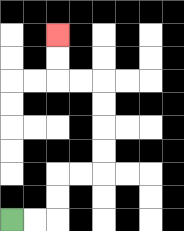{'start': '[0, 9]', 'end': '[2, 1]', 'path_directions': 'R,R,U,U,R,R,U,U,U,U,L,L,U,U', 'path_coordinates': '[[0, 9], [1, 9], [2, 9], [2, 8], [2, 7], [3, 7], [4, 7], [4, 6], [4, 5], [4, 4], [4, 3], [3, 3], [2, 3], [2, 2], [2, 1]]'}